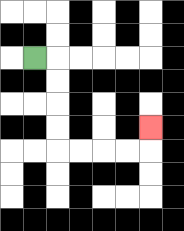{'start': '[1, 2]', 'end': '[6, 5]', 'path_directions': 'R,D,D,D,D,R,R,R,R,U', 'path_coordinates': '[[1, 2], [2, 2], [2, 3], [2, 4], [2, 5], [2, 6], [3, 6], [4, 6], [5, 6], [6, 6], [6, 5]]'}